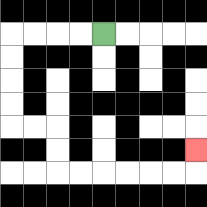{'start': '[4, 1]', 'end': '[8, 6]', 'path_directions': 'L,L,L,L,D,D,D,D,R,R,D,D,R,R,R,R,R,R,U', 'path_coordinates': '[[4, 1], [3, 1], [2, 1], [1, 1], [0, 1], [0, 2], [0, 3], [0, 4], [0, 5], [1, 5], [2, 5], [2, 6], [2, 7], [3, 7], [4, 7], [5, 7], [6, 7], [7, 7], [8, 7], [8, 6]]'}